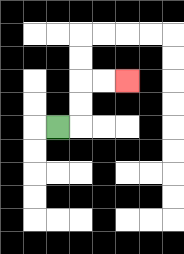{'start': '[2, 5]', 'end': '[5, 3]', 'path_directions': 'R,U,U,R,R', 'path_coordinates': '[[2, 5], [3, 5], [3, 4], [3, 3], [4, 3], [5, 3]]'}